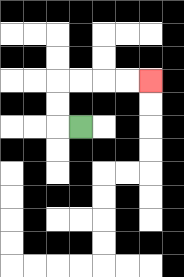{'start': '[3, 5]', 'end': '[6, 3]', 'path_directions': 'L,U,U,R,R,R,R', 'path_coordinates': '[[3, 5], [2, 5], [2, 4], [2, 3], [3, 3], [4, 3], [5, 3], [6, 3]]'}